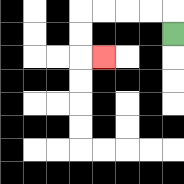{'start': '[7, 1]', 'end': '[4, 2]', 'path_directions': 'U,L,L,L,L,D,D,R', 'path_coordinates': '[[7, 1], [7, 0], [6, 0], [5, 0], [4, 0], [3, 0], [3, 1], [3, 2], [4, 2]]'}